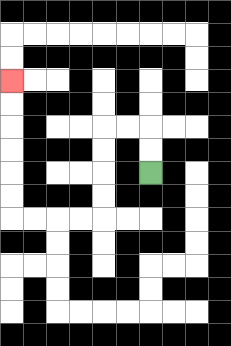{'start': '[6, 7]', 'end': '[0, 3]', 'path_directions': 'U,U,L,L,D,D,D,D,L,L,L,L,U,U,U,U,U,U', 'path_coordinates': '[[6, 7], [6, 6], [6, 5], [5, 5], [4, 5], [4, 6], [4, 7], [4, 8], [4, 9], [3, 9], [2, 9], [1, 9], [0, 9], [0, 8], [0, 7], [0, 6], [0, 5], [0, 4], [0, 3]]'}